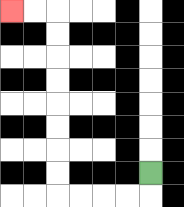{'start': '[6, 7]', 'end': '[0, 0]', 'path_directions': 'D,L,L,L,L,U,U,U,U,U,U,U,U,L,L', 'path_coordinates': '[[6, 7], [6, 8], [5, 8], [4, 8], [3, 8], [2, 8], [2, 7], [2, 6], [2, 5], [2, 4], [2, 3], [2, 2], [2, 1], [2, 0], [1, 0], [0, 0]]'}